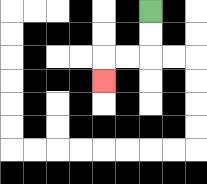{'start': '[6, 0]', 'end': '[4, 3]', 'path_directions': 'D,D,L,L,D', 'path_coordinates': '[[6, 0], [6, 1], [6, 2], [5, 2], [4, 2], [4, 3]]'}